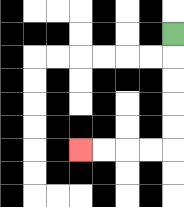{'start': '[7, 1]', 'end': '[3, 6]', 'path_directions': 'D,D,D,D,D,L,L,L,L', 'path_coordinates': '[[7, 1], [7, 2], [7, 3], [7, 4], [7, 5], [7, 6], [6, 6], [5, 6], [4, 6], [3, 6]]'}